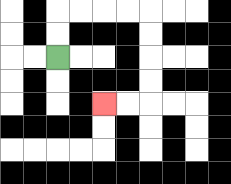{'start': '[2, 2]', 'end': '[4, 4]', 'path_directions': 'U,U,R,R,R,R,D,D,D,D,L,L', 'path_coordinates': '[[2, 2], [2, 1], [2, 0], [3, 0], [4, 0], [5, 0], [6, 0], [6, 1], [6, 2], [6, 3], [6, 4], [5, 4], [4, 4]]'}